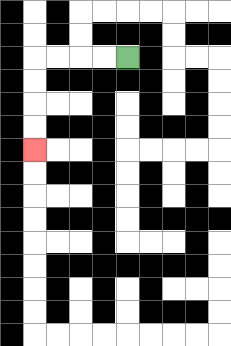{'start': '[5, 2]', 'end': '[1, 6]', 'path_directions': 'L,L,L,L,D,D,D,D', 'path_coordinates': '[[5, 2], [4, 2], [3, 2], [2, 2], [1, 2], [1, 3], [1, 4], [1, 5], [1, 6]]'}